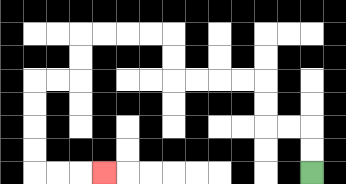{'start': '[13, 7]', 'end': '[4, 7]', 'path_directions': 'U,U,L,L,U,U,L,L,L,L,U,U,L,L,L,L,D,D,L,L,D,D,D,D,R,R,R', 'path_coordinates': '[[13, 7], [13, 6], [13, 5], [12, 5], [11, 5], [11, 4], [11, 3], [10, 3], [9, 3], [8, 3], [7, 3], [7, 2], [7, 1], [6, 1], [5, 1], [4, 1], [3, 1], [3, 2], [3, 3], [2, 3], [1, 3], [1, 4], [1, 5], [1, 6], [1, 7], [2, 7], [3, 7], [4, 7]]'}